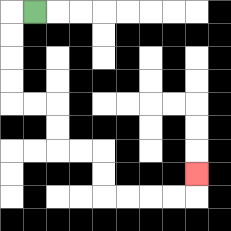{'start': '[1, 0]', 'end': '[8, 7]', 'path_directions': 'L,D,D,D,D,R,R,D,D,R,R,D,D,R,R,R,R,U', 'path_coordinates': '[[1, 0], [0, 0], [0, 1], [0, 2], [0, 3], [0, 4], [1, 4], [2, 4], [2, 5], [2, 6], [3, 6], [4, 6], [4, 7], [4, 8], [5, 8], [6, 8], [7, 8], [8, 8], [8, 7]]'}